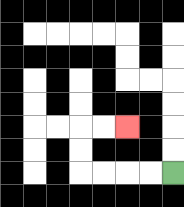{'start': '[7, 7]', 'end': '[5, 5]', 'path_directions': 'L,L,L,L,U,U,R,R', 'path_coordinates': '[[7, 7], [6, 7], [5, 7], [4, 7], [3, 7], [3, 6], [3, 5], [4, 5], [5, 5]]'}